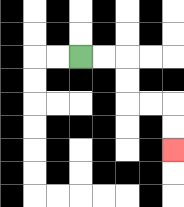{'start': '[3, 2]', 'end': '[7, 6]', 'path_directions': 'R,R,D,D,R,R,D,D', 'path_coordinates': '[[3, 2], [4, 2], [5, 2], [5, 3], [5, 4], [6, 4], [7, 4], [7, 5], [7, 6]]'}